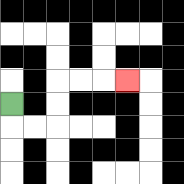{'start': '[0, 4]', 'end': '[5, 3]', 'path_directions': 'D,R,R,U,U,R,R,R', 'path_coordinates': '[[0, 4], [0, 5], [1, 5], [2, 5], [2, 4], [2, 3], [3, 3], [4, 3], [5, 3]]'}